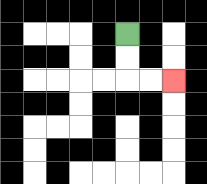{'start': '[5, 1]', 'end': '[7, 3]', 'path_directions': 'D,D,R,R', 'path_coordinates': '[[5, 1], [5, 2], [5, 3], [6, 3], [7, 3]]'}